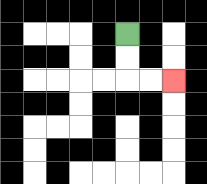{'start': '[5, 1]', 'end': '[7, 3]', 'path_directions': 'D,D,R,R', 'path_coordinates': '[[5, 1], [5, 2], [5, 3], [6, 3], [7, 3]]'}